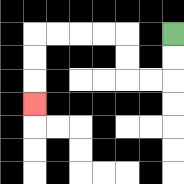{'start': '[7, 1]', 'end': '[1, 4]', 'path_directions': 'D,D,L,L,U,U,L,L,L,L,D,D,D', 'path_coordinates': '[[7, 1], [7, 2], [7, 3], [6, 3], [5, 3], [5, 2], [5, 1], [4, 1], [3, 1], [2, 1], [1, 1], [1, 2], [1, 3], [1, 4]]'}